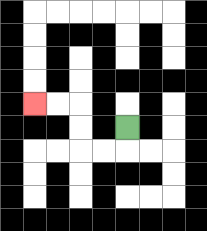{'start': '[5, 5]', 'end': '[1, 4]', 'path_directions': 'D,L,L,U,U,L,L', 'path_coordinates': '[[5, 5], [5, 6], [4, 6], [3, 6], [3, 5], [3, 4], [2, 4], [1, 4]]'}